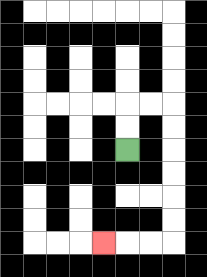{'start': '[5, 6]', 'end': '[4, 10]', 'path_directions': 'U,U,R,R,D,D,D,D,D,D,L,L,L', 'path_coordinates': '[[5, 6], [5, 5], [5, 4], [6, 4], [7, 4], [7, 5], [7, 6], [7, 7], [7, 8], [7, 9], [7, 10], [6, 10], [5, 10], [4, 10]]'}